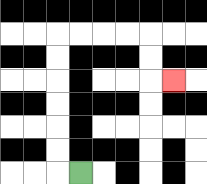{'start': '[3, 7]', 'end': '[7, 3]', 'path_directions': 'L,U,U,U,U,U,U,R,R,R,R,D,D,R', 'path_coordinates': '[[3, 7], [2, 7], [2, 6], [2, 5], [2, 4], [2, 3], [2, 2], [2, 1], [3, 1], [4, 1], [5, 1], [6, 1], [6, 2], [6, 3], [7, 3]]'}